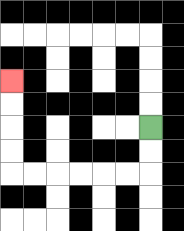{'start': '[6, 5]', 'end': '[0, 3]', 'path_directions': 'D,D,L,L,L,L,L,L,U,U,U,U', 'path_coordinates': '[[6, 5], [6, 6], [6, 7], [5, 7], [4, 7], [3, 7], [2, 7], [1, 7], [0, 7], [0, 6], [0, 5], [0, 4], [0, 3]]'}